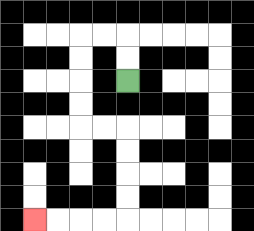{'start': '[5, 3]', 'end': '[1, 9]', 'path_directions': 'U,U,L,L,D,D,D,D,R,R,D,D,D,D,L,L,L,L', 'path_coordinates': '[[5, 3], [5, 2], [5, 1], [4, 1], [3, 1], [3, 2], [3, 3], [3, 4], [3, 5], [4, 5], [5, 5], [5, 6], [5, 7], [5, 8], [5, 9], [4, 9], [3, 9], [2, 9], [1, 9]]'}